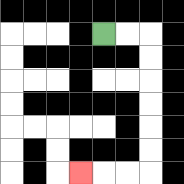{'start': '[4, 1]', 'end': '[3, 7]', 'path_directions': 'R,R,D,D,D,D,D,D,L,L,L', 'path_coordinates': '[[4, 1], [5, 1], [6, 1], [6, 2], [6, 3], [6, 4], [6, 5], [6, 6], [6, 7], [5, 7], [4, 7], [3, 7]]'}